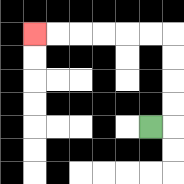{'start': '[6, 5]', 'end': '[1, 1]', 'path_directions': 'R,U,U,U,U,L,L,L,L,L,L', 'path_coordinates': '[[6, 5], [7, 5], [7, 4], [7, 3], [7, 2], [7, 1], [6, 1], [5, 1], [4, 1], [3, 1], [2, 1], [1, 1]]'}